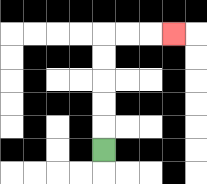{'start': '[4, 6]', 'end': '[7, 1]', 'path_directions': 'U,U,U,U,U,R,R,R', 'path_coordinates': '[[4, 6], [4, 5], [4, 4], [4, 3], [4, 2], [4, 1], [5, 1], [6, 1], [7, 1]]'}